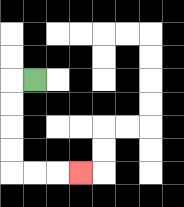{'start': '[1, 3]', 'end': '[3, 7]', 'path_directions': 'L,D,D,D,D,R,R,R', 'path_coordinates': '[[1, 3], [0, 3], [0, 4], [0, 5], [0, 6], [0, 7], [1, 7], [2, 7], [3, 7]]'}